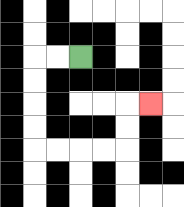{'start': '[3, 2]', 'end': '[6, 4]', 'path_directions': 'L,L,D,D,D,D,R,R,R,R,U,U,R', 'path_coordinates': '[[3, 2], [2, 2], [1, 2], [1, 3], [1, 4], [1, 5], [1, 6], [2, 6], [3, 6], [4, 6], [5, 6], [5, 5], [5, 4], [6, 4]]'}